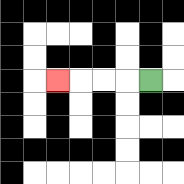{'start': '[6, 3]', 'end': '[2, 3]', 'path_directions': 'L,L,L,L', 'path_coordinates': '[[6, 3], [5, 3], [4, 3], [3, 3], [2, 3]]'}